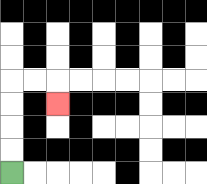{'start': '[0, 7]', 'end': '[2, 4]', 'path_directions': 'U,U,U,U,R,R,D', 'path_coordinates': '[[0, 7], [0, 6], [0, 5], [0, 4], [0, 3], [1, 3], [2, 3], [2, 4]]'}